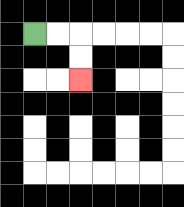{'start': '[1, 1]', 'end': '[3, 3]', 'path_directions': 'R,R,D,D', 'path_coordinates': '[[1, 1], [2, 1], [3, 1], [3, 2], [3, 3]]'}